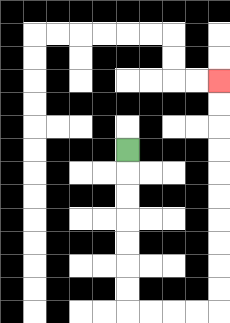{'start': '[5, 6]', 'end': '[9, 3]', 'path_directions': 'D,D,D,D,D,D,D,R,R,R,R,U,U,U,U,U,U,U,U,U,U', 'path_coordinates': '[[5, 6], [5, 7], [5, 8], [5, 9], [5, 10], [5, 11], [5, 12], [5, 13], [6, 13], [7, 13], [8, 13], [9, 13], [9, 12], [9, 11], [9, 10], [9, 9], [9, 8], [9, 7], [9, 6], [9, 5], [9, 4], [9, 3]]'}